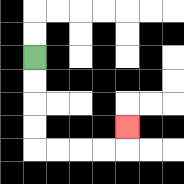{'start': '[1, 2]', 'end': '[5, 5]', 'path_directions': 'D,D,D,D,R,R,R,R,U', 'path_coordinates': '[[1, 2], [1, 3], [1, 4], [1, 5], [1, 6], [2, 6], [3, 6], [4, 6], [5, 6], [5, 5]]'}